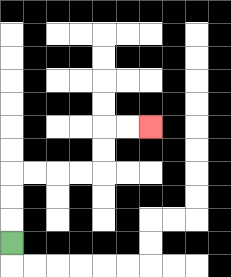{'start': '[0, 10]', 'end': '[6, 5]', 'path_directions': 'U,U,U,R,R,R,R,U,U,R,R', 'path_coordinates': '[[0, 10], [0, 9], [0, 8], [0, 7], [1, 7], [2, 7], [3, 7], [4, 7], [4, 6], [4, 5], [5, 5], [6, 5]]'}